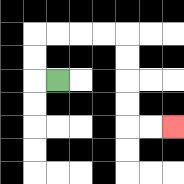{'start': '[2, 3]', 'end': '[7, 5]', 'path_directions': 'L,U,U,R,R,R,R,D,D,D,D,R,R', 'path_coordinates': '[[2, 3], [1, 3], [1, 2], [1, 1], [2, 1], [3, 1], [4, 1], [5, 1], [5, 2], [5, 3], [5, 4], [5, 5], [6, 5], [7, 5]]'}